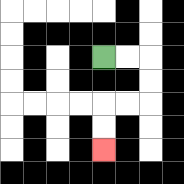{'start': '[4, 2]', 'end': '[4, 6]', 'path_directions': 'R,R,D,D,L,L,D,D', 'path_coordinates': '[[4, 2], [5, 2], [6, 2], [6, 3], [6, 4], [5, 4], [4, 4], [4, 5], [4, 6]]'}